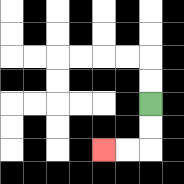{'start': '[6, 4]', 'end': '[4, 6]', 'path_directions': 'D,D,L,L', 'path_coordinates': '[[6, 4], [6, 5], [6, 6], [5, 6], [4, 6]]'}